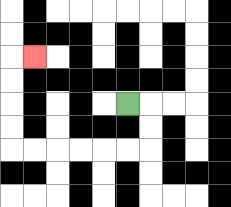{'start': '[5, 4]', 'end': '[1, 2]', 'path_directions': 'R,D,D,L,L,L,L,L,L,U,U,U,U,R', 'path_coordinates': '[[5, 4], [6, 4], [6, 5], [6, 6], [5, 6], [4, 6], [3, 6], [2, 6], [1, 6], [0, 6], [0, 5], [0, 4], [0, 3], [0, 2], [1, 2]]'}